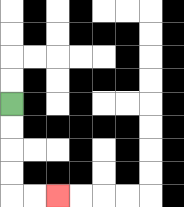{'start': '[0, 4]', 'end': '[2, 8]', 'path_directions': 'D,D,D,D,R,R', 'path_coordinates': '[[0, 4], [0, 5], [0, 6], [0, 7], [0, 8], [1, 8], [2, 8]]'}